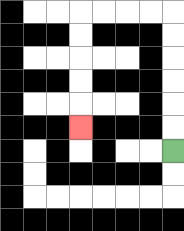{'start': '[7, 6]', 'end': '[3, 5]', 'path_directions': 'U,U,U,U,U,U,L,L,L,L,D,D,D,D,D', 'path_coordinates': '[[7, 6], [7, 5], [7, 4], [7, 3], [7, 2], [7, 1], [7, 0], [6, 0], [5, 0], [4, 0], [3, 0], [3, 1], [3, 2], [3, 3], [3, 4], [3, 5]]'}